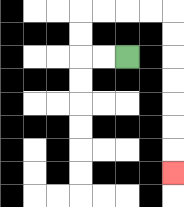{'start': '[5, 2]', 'end': '[7, 7]', 'path_directions': 'L,L,U,U,R,R,R,R,D,D,D,D,D,D,D', 'path_coordinates': '[[5, 2], [4, 2], [3, 2], [3, 1], [3, 0], [4, 0], [5, 0], [6, 0], [7, 0], [7, 1], [7, 2], [7, 3], [7, 4], [7, 5], [7, 6], [7, 7]]'}